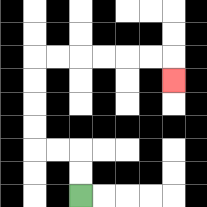{'start': '[3, 8]', 'end': '[7, 3]', 'path_directions': 'U,U,L,L,U,U,U,U,R,R,R,R,R,R,D', 'path_coordinates': '[[3, 8], [3, 7], [3, 6], [2, 6], [1, 6], [1, 5], [1, 4], [1, 3], [1, 2], [2, 2], [3, 2], [4, 2], [5, 2], [6, 2], [7, 2], [7, 3]]'}